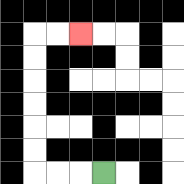{'start': '[4, 7]', 'end': '[3, 1]', 'path_directions': 'L,L,L,U,U,U,U,U,U,R,R', 'path_coordinates': '[[4, 7], [3, 7], [2, 7], [1, 7], [1, 6], [1, 5], [1, 4], [1, 3], [1, 2], [1, 1], [2, 1], [3, 1]]'}